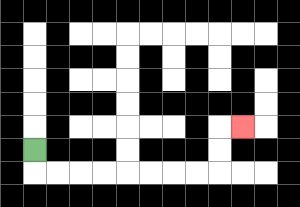{'start': '[1, 6]', 'end': '[10, 5]', 'path_directions': 'D,R,R,R,R,R,R,R,R,U,U,R', 'path_coordinates': '[[1, 6], [1, 7], [2, 7], [3, 7], [4, 7], [5, 7], [6, 7], [7, 7], [8, 7], [9, 7], [9, 6], [9, 5], [10, 5]]'}